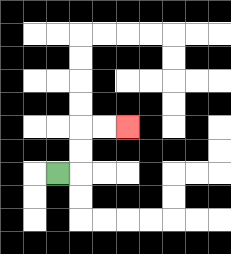{'start': '[2, 7]', 'end': '[5, 5]', 'path_directions': 'R,U,U,R,R', 'path_coordinates': '[[2, 7], [3, 7], [3, 6], [3, 5], [4, 5], [5, 5]]'}